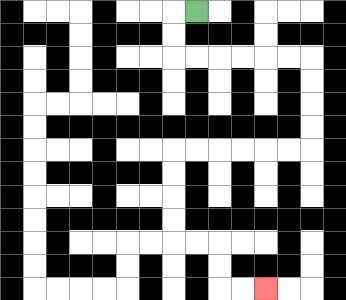{'start': '[8, 0]', 'end': '[11, 12]', 'path_directions': 'L,D,D,R,R,R,R,R,R,D,D,D,D,L,L,L,L,L,L,D,D,D,D,R,R,D,D,R,R', 'path_coordinates': '[[8, 0], [7, 0], [7, 1], [7, 2], [8, 2], [9, 2], [10, 2], [11, 2], [12, 2], [13, 2], [13, 3], [13, 4], [13, 5], [13, 6], [12, 6], [11, 6], [10, 6], [9, 6], [8, 6], [7, 6], [7, 7], [7, 8], [7, 9], [7, 10], [8, 10], [9, 10], [9, 11], [9, 12], [10, 12], [11, 12]]'}